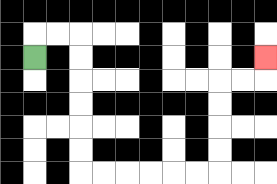{'start': '[1, 2]', 'end': '[11, 2]', 'path_directions': 'U,R,R,D,D,D,D,D,D,R,R,R,R,R,R,U,U,U,U,R,R,U', 'path_coordinates': '[[1, 2], [1, 1], [2, 1], [3, 1], [3, 2], [3, 3], [3, 4], [3, 5], [3, 6], [3, 7], [4, 7], [5, 7], [6, 7], [7, 7], [8, 7], [9, 7], [9, 6], [9, 5], [9, 4], [9, 3], [10, 3], [11, 3], [11, 2]]'}